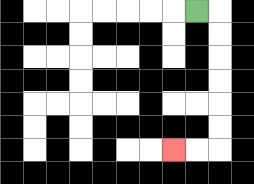{'start': '[8, 0]', 'end': '[7, 6]', 'path_directions': 'R,D,D,D,D,D,D,L,L', 'path_coordinates': '[[8, 0], [9, 0], [9, 1], [9, 2], [9, 3], [9, 4], [9, 5], [9, 6], [8, 6], [7, 6]]'}